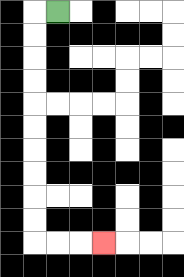{'start': '[2, 0]', 'end': '[4, 10]', 'path_directions': 'L,D,D,D,D,D,D,D,D,D,D,R,R,R', 'path_coordinates': '[[2, 0], [1, 0], [1, 1], [1, 2], [1, 3], [1, 4], [1, 5], [1, 6], [1, 7], [1, 8], [1, 9], [1, 10], [2, 10], [3, 10], [4, 10]]'}